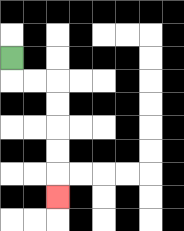{'start': '[0, 2]', 'end': '[2, 8]', 'path_directions': 'D,R,R,D,D,D,D,D', 'path_coordinates': '[[0, 2], [0, 3], [1, 3], [2, 3], [2, 4], [2, 5], [2, 6], [2, 7], [2, 8]]'}